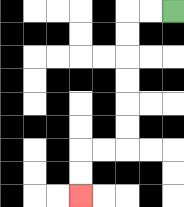{'start': '[7, 0]', 'end': '[3, 8]', 'path_directions': 'L,L,D,D,D,D,D,D,L,L,D,D', 'path_coordinates': '[[7, 0], [6, 0], [5, 0], [5, 1], [5, 2], [5, 3], [5, 4], [5, 5], [5, 6], [4, 6], [3, 6], [3, 7], [3, 8]]'}